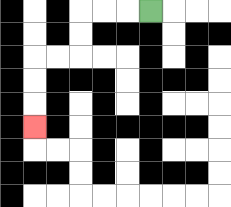{'start': '[6, 0]', 'end': '[1, 5]', 'path_directions': 'L,L,L,D,D,L,L,D,D,D', 'path_coordinates': '[[6, 0], [5, 0], [4, 0], [3, 0], [3, 1], [3, 2], [2, 2], [1, 2], [1, 3], [1, 4], [1, 5]]'}